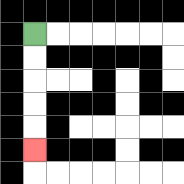{'start': '[1, 1]', 'end': '[1, 6]', 'path_directions': 'D,D,D,D,D', 'path_coordinates': '[[1, 1], [1, 2], [1, 3], [1, 4], [1, 5], [1, 6]]'}